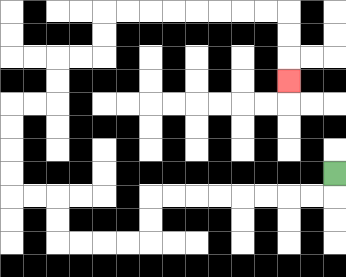{'start': '[14, 7]', 'end': '[12, 3]', 'path_directions': 'D,L,L,L,L,L,L,L,L,D,D,L,L,L,L,U,U,L,L,U,U,U,U,R,R,U,U,R,R,U,U,R,R,R,R,R,R,R,R,D,D,D', 'path_coordinates': '[[14, 7], [14, 8], [13, 8], [12, 8], [11, 8], [10, 8], [9, 8], [8, 8], [7, 8], [6, 8], [6, 9], [6, 10], [5, 10], [4, 10], [3, 10], [2, 10], [2, 9], [2, 8], [1, 8], [0, 8], [0, 7], [0, 6], [0, 5], [0, 4], [1, 4], [2, 4], [2, 3], [2, 2], [3, 2], [4, 2], [4, 1], [4, 0], [5, 0], [6, 0], [7, 0], [8, 0], [9, 0], [10, 0], [11, 0], [12, 0], [12, 1], [12, 2], [12, 3]]'}